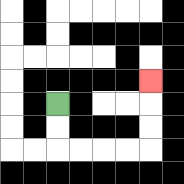{'start': '[2, 4]', 'end': '[6, 3]', 'path_directions': 'D,D,R,R,R,R,U,U,U', 'path_coordinates': '[[2, 4], [2, 5], [2, 6], [3, 6], [4, 6], [5, 6], [6, 6], [6, 5], [6, 4], [6, 3]]'}